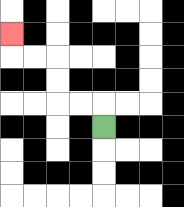{'start': '[4, 5]', 'end': '[0, 1]', 'path_directions': 'U,L,L,U,U,L,L,U', 'path_coordinates': '[[4, 5], [4, 4], [3, 4], [2, 4], [2, 3], [2, 2], [1, 2], [0, 2], [0, 1]]'}